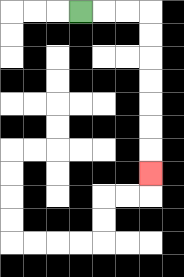{'start': '[3, 0]', 'end': '[6, 7]', 'path_directions': 'R,R,R,D,D,D,D,D,D,D', 'path_coordinates': '[[3, 0], [4, 0], [5, 0], [6, 0], [6, 1], [6, 2], [6, 3], [6, 4], [6, 5], [6, 6], [6, 7]]'}